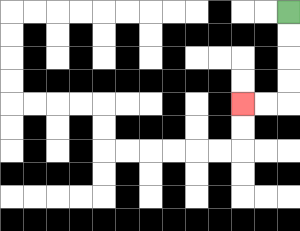{'start': '[12, 0]', 'end': '[10, 4]', 'path_directions': 'D,D,D,D,L,L', 'path_coordinates': '[[12, 0], [12, 1], [12, 2], [12, 3], [12, 4], [11, 4], [10, 4]]'}